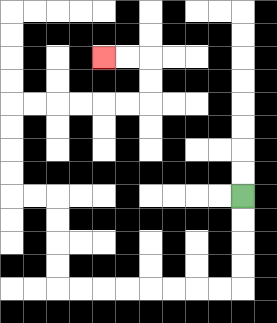{'start': '[10, 8]', 'end': '[4, 2]', 'path_directions': 'D,D,D,D,L,L,L,L,L,L,L,L,U,U,U,U,L,L,U,U,U,U,R,R,R,R,R,R,U,U,L,L', 'path_coordinates': '[[10, 8], [10, 9], [10, 10], [10, 11], [10, 12], [9, 12], [8, 12], [7, 12], [6, 12], [5, 12], [4, 12], [3, 12], [2, 12], [2, 11], [2, 10], [2, 9], [2, 8], [1, 8], [0, 8], [0, 7], [0, 6], [0, 5], [0, 4], [1, 4], [2, 4], [3, 4], [4, 4], [5, 4], [6, 4], [6, 3], [6, 2], [5, 2], [4, 2]]'}